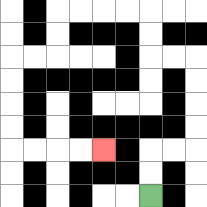{'start': '[6, 8]', 'end': '[4, 6]', 'path_directions': 'U,U,R,R,U,U,U,U,L,L,U,U,L,L,L,L,D,D,L,L,D,D,D,D,R,R,R,R', 'path_coordinates': '[[6, 8], [6, 7], [6, 6], [7, 6], [8, 6], [8, 5], [8, 4], [8, 3], [8, 2], [7, 2], [6, 2], [6, 1], [6, 0], [5, 0], [4, 0], [3, 0], [2, 0], [2, 1], [2, 2], [1, 2], [0, 2], [0, 3], [0, 4], [0, 5], [0, 6], [1, 6], [2, 6], [3, 6], [4, 6]]'}